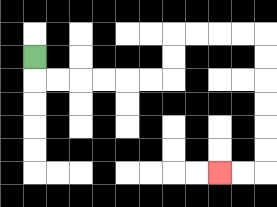{'start': '[1, 2]', 'end': '[9, 7]', 'path_directions': 'D,R,R,R,R,R,R,U,U,R,R,R,R,D,D,D,D,D,D,L,L', 'path_coordinates': '[[1, 2], [1, 3], [2, 3], [3, 3], [4, 3], [5, 3], [6, 3], [7, 3], [7, 2], [7, 1], [8, 1], [9, 1], [10, 1], [11, 1], [11, 2], [11, 3], [11, 4], [11, 5], [11, 6], [11, 7], [10, 7], [9, 7]]'}